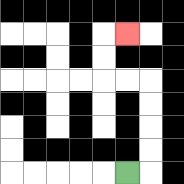{'start': '[5, 7]', 'end': '[5, 1]', 'path_directions': 'R,U,U,U,U,L,L,U,U,R', 'path_coordinates': '[[5, 7], [6, 7], [6, 6], [6, 5], [6, 4], [6, 3], [5, 3], [4, 3], [4, 2], [4, 1], [5, 1]]'}